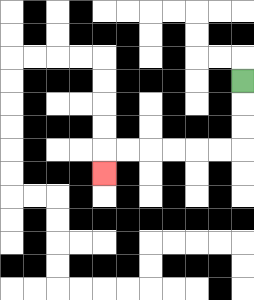{'start': '[10, 3]', 'end': '[4, 7]', 'path_directions': 'D,D,D,L,L,L,L,L,L,D', 'path_coordinates': '[[10, 3], [10, 4], [10, 5], [10, 6], [9, 6], [8, 6], [7, 6], [6, 6], [5, 6], [4, 6], [4, 7]]'}